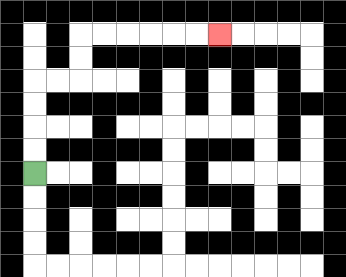{'start': '[1, 7]', 'end': '[9, 1]', 'path_directions': 'U,U,U,U,R,R,U,U,R,R,R,R,R,R', 'path_coordinates': '[[1, 7], [1, 6], [1, 5], [1, 4], [1, 3], [2, 3], [3, 3], [3, 2], [3, 1], [4, 1], [5, 1], [6, 1], [7, 1], [8, 1], [9, 1]]'}